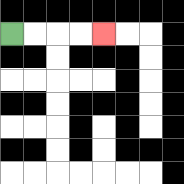{'start': '[0, 1]', 'end': '[4, 1]', 'path_directions': 'R,R,R,R', 'path_coordinates': '[[0, 1], [1, 1], [2, 1], [3, 1], [4, 1]]'}